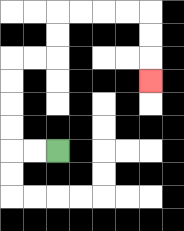{'start': '[2, 6]', 'end': '[6, 3]', 'path_directions': 'L,L,U,U,U,U,R,R,U,U,R,R,R,R,D,D,D', 'path_coordinates': '[[2, 6], [1, 6], [0, 6], [0, 5], [0, 4], [0, 3], [0, 2], [1, 2], [2, 2], [2, 1], [2, 0], [3, 0], [4, 0], [5, 0], [6, 0], [6, 1], [6, 2], [6, 3]]'}